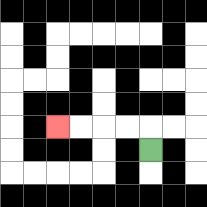{'start': '[6, 6]', 'end': '[2, 5]', 'path_directions': 'U,L,L,L,L', 'path_coordinates': '[[6, 6], [6, 5], [5, 5], [4, 5], [3, 5], [2, 5]]'}